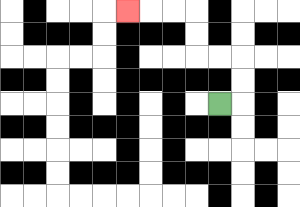{'start': '[9, 4]', 'end': '[5, 0]', 'path_directions': 'R,U,U,L,L,U,U,L,L,L', 'path_coordinates': '[[9, 4], [10, 4], [10, 3], [10, 2], [9, 2], [8, 2], [8, 1], [8, 0], [7, 0], [6, 0], [5, 0]]'}